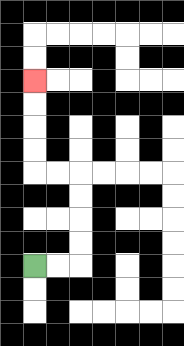{'start': '[1, 11]', 'end': '[1, 3]', 'path_directions': 'R,R,U,U,U,U,L,L,U,U,U,U', 'path_coordinates': '[[1, 11], [2, 11], [3, 11], [3, 10], [3, 9], [3, 8], [3, 7], [2, 7], [1, 7], [1, 6], [1, 5], [1, 4], [1, 3]]'}